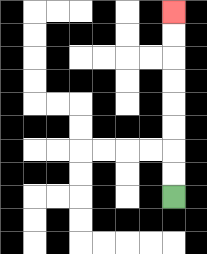{'start': '[7, 8]', 'end': '[7, 0]', 'path_directions': 'U,U,U,U,U,U,U,U', 'path_coordinates': '[[7, 8], [7, 7], [7, 6], [7, 5], [7, 4], [7, 3], [7, 2], [7, 1], [7, 0]]'}